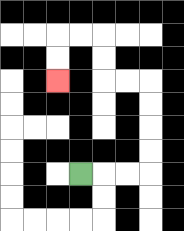{'start': '[3, 7]', 'end': '[2, 3]', 'path_directions': 'R,R,R,U,U,U,U,L,L,U,U,L,L,D,D', 'path_coordinates': '[[3, 7], [4, 7], [5, 7], [6, 7], [6, 6], [6, 5], [6, 4], [6, 3], [5, 3], [4, 3], [4, 2], [4, 1], [3, 1], [2, 1], [2, 2], [2, 3]]'}